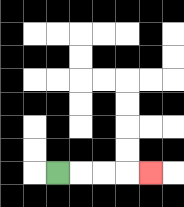{'start': '[2, 7]', 'end': '[6, 7]', 'path_directions': 'R,R,R,R', 'path_coordinates': '[[2, 7], [3, 7], [4, 7], [5, 7], [6, 7]]'}